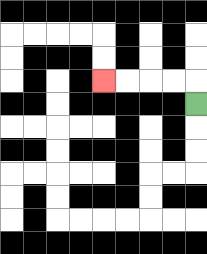{'start': '[8, 4]', 'end': '[4, 3]', 'path_directions': 'U,L,L,L,L', 'path_coordinates': '[[8, 4], [8, 3], [7, 3], [6, 3], [5, 3], [4, 3]]'}